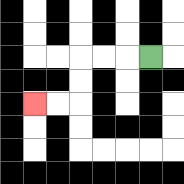{'start': '[6, 2]', 'end': '[1, 4]', 'path_directions': 'L,L,L,D,D,L,L', 'path_coordinates': '[[6, 2], [5, 2], [4, 2], [3, 2], [3, 3], [3, 4], [2, 4], [1, 4]]'}